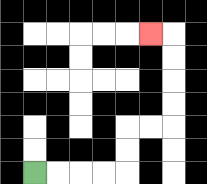{'start': '[1, 7]', 'end': '[6, 1]', 'path_directions': 'R,R,R,R,U,U,R,R,U,U,U,U,L', 'path_coordinates': '[[1, 7], [2, 7], [3, 7], [4, 7], [5, 7], [5, 6], [5, 5], [6, 5], [7, 5], [7, 4], [7, 3], [7, 2], [7, 1], [6, 1]]'}